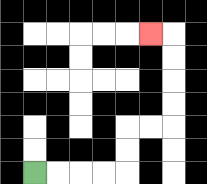{'start': '[1, 7]', 'end': '[6, 1]', 'path_directions': 'R,R,R,R,U,U,R,R,U,U,U,U,L', 'path_coordinates': '[[1, 7], [2, 7], [3, 7], [4, 7], [5, 7], [5, 6], [5, 5], [6, 5], [7, 5], [7, 4], [7, 3], [7, 2], [7, 1], [6, 1]]'}